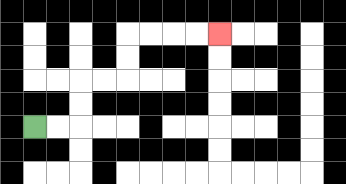{'start': '[1, 5]', 'end': '[9, 1]', 'path_directions': 'R,R,U,U,R,R,U,U,R,R,R,R', 'path_coordinates': '[[1, 5], [2, 5], [3, 5], [3, 4], [3, 3], [4, 3], [5, 3], [5, 2], [5, 1], [6, 1], [7, 1], [8, 1], [9, 1]]'}